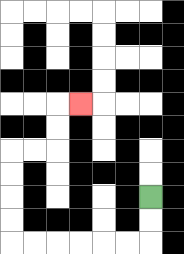{'start': '[6, 8]', 'end': '[3, 4]', 'path_directions': 'D,D,L,L,L,L,L,L,U,U,U,U,R,R,U,U,R', 'path_coordinates': '[[6, 8], [6, 9], [6, 10], [5, 10], [4, 10], [3, 10], [2, 10], [1, 10], [0, 10], [0, 9], [0, 8], [0, 7], [0, 6], [1, 6], [2, 6], [2, 5], [2, 4], [3, 4]]'}